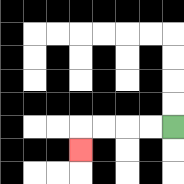{'start': '[7, 5]', 'end': '[3, 6]', 'path_directions': 'L,L,L,L,D', 'path_coordinates': '[[7, 5], [6, 5], [5, 5], [4, 5], [3, 5], [3, 6]]'}